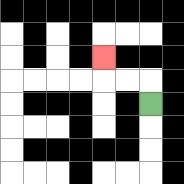{'start': '[6, 4]', 'end': '[4, 2]', 'path_directions': 'U,L,L,U', 'path_coordinates': '[[6, 4], [6, 3], [5, 3], [4, 3], [4, 2]]'}